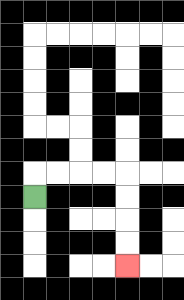{'start': '[1, 8]', 'end': '[5, 11]', 'path_directions': 'U,R,R,R,R,D,D,D,D', 'path_coordinates': '[[1, 8], [1, 7], [2, 7], [3, 7], [4, 7], [5, 7], [5, 8], [5, 9], [5, 10], [5, 11]]'}